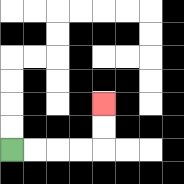{'start': '[0, 6]', 'end': '[4, 4]', 'path_directions': 'R,R,R,R,U,U', 'path_coordinates': '[[0, 6], [1, 6], [2, 6], [3, 6], [4, 6], [4, 5], [4, 4]]'}